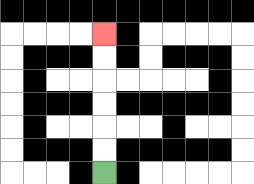{'start': '[4, 7]', 'end': '[4, 1]', 'path_directions': 'U,U,U,U,U,U', 'path_coordinates': '[[4, 7], [4, 6], [4, 5], [4, 4], [4, 3], [4, 2], [4, 1]]'}